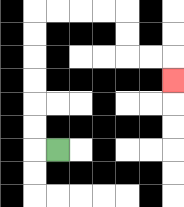{'start': '[2, 6]', 'end': '[7, 3]', 'path_directions': 'L,U,U,U,U,U,U,R,R,R,R,D,D,R,R,D', 'path_coordinates': '[[2, 6], [1, 6], [1, 5], [1, 4], [1, 3], [1, 2], [1, 1], [1, 0], [2, 0], [3, 0], [4, 0], [5, 0], [5, 1], [5, 2], [6, 2], [7, 2], [7, 3]]'}